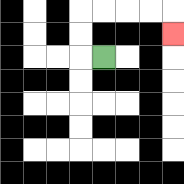{'start': '[4, 2]', 'end': '[7, 1]', 'path_directions': 'L,U,U,R,R,R,R,D', 'path_coordinates': '[[4, 2], [3, 2], [3, 1], [3, 0], [4, 0], [5, 0], [6, 0], [7, 0], [7, 1]]'}